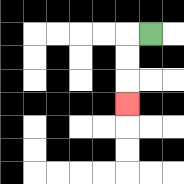{'start': '[6, 1]', 'end': '[5, 4]', 'path_directions': 'L,D,D,D', 'path_coordinates': '[[6, 1], [5, 1], [5, 2], [5, 3], [5, 4]]'}